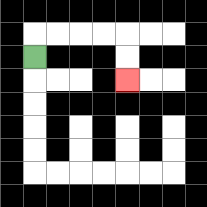{'start': '[1, 2]', 'end': '[5, 3]', 'path_directions': 'U,R,R,R,R,D,D', 'path_coordinates': '[[1, 2], [1, 1], [2, 1], [3, 1], [4, 1], [5, 1], [5, 2], [5, 3]]'}